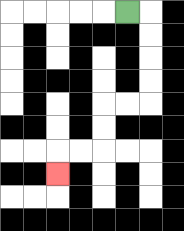{'start': '[5, 0]', 'end': '[2, 7]', 'path_directions': 'R,D,D,D,D,L,L,D,D,L,L,D', 'path_coordinates': '[[5, 0], [6, 0], [6, 1], [6, 2], [6, 3], [6, 4], [5, 4], [4, 4], [4, 5], [4, 6], [3, 6], [2, 6], [2, 7]]'}